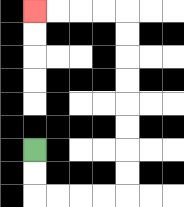{'start': '[1, 6]', 'end': '[1, 0]', 'path_directions': 'D,D,R,R,R,R,U,U,U,U,U,U,U,U,L,L,L,L', 'path_coordinates': '[[1, 6], [1, 7], [1, 8], [2, 8], [3, 8], [4, 8], [5, 8], [5, 7], [5, 6], [5, 5], [5, 4], [5, 3], [5, 2], [5, 1], [5, 0], [4, 0], [3, 0], [2, 0], [1, 0]]'}